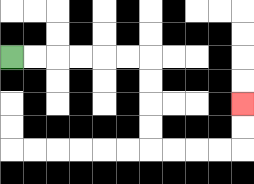{'start': '[0, 2]', 'end': '[10, 4]', 'path_directions': 'R,R,R,R,R,R,D,D,D,D,R,R,R,R,U,U', 'path_coordinates': '[[0, 2], [1, 2], [2, 2], [3, 2], [4, 2], [5, 2], [6, 2], [6, 3], [6, 4], [6, 5], [6, 6], [7, 6], [8, 6], [9, 6], [10, 6], [10, 5], [10, 4]]'}